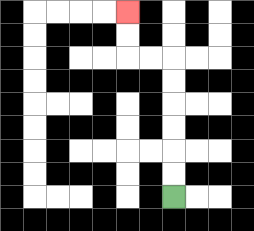{'start': '[7, 8]', 'end': '[5, 0]', 'path_directions': 'U,U,U,U,U,U,L,L,U,U', 'path_coordinates': '[[7, 8], [7, 7], [7, 6], [7, 5], [7, 4], [7, 3], [7, 2], [6, 2], [5, 2], [5, 1], [5, 0]]'}